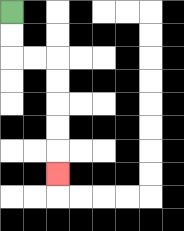{'start': '[0, 0]', 'end': '[2, 7]', 'path_directions': 'D,D,R,R,D,D,D,D,D', 'path_coordinates': '[[0, 0], [0, 1], [0, 2], [1, 2], [2, 2], [2, 3], [2, 4], [2, 5], [2, 6], [2, 7]]'}